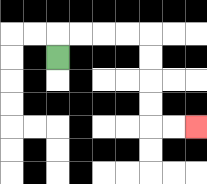{'start': '[2, 2]', 'end': '[8, 5]', 'path_directions': 'U,R,R,R,R,D,D,D,D,R,R', 'path_coordinates': '[[2, 2], [2, 1], [3, 1], [4, 1], [5, 1], [6, 1], [6, 2], [6, 3], [6, 4], [6, 5], [7, 5], [8, 5]]'}